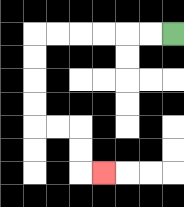{'start': '[7, 1]', 'end': '[4, 7]', 'path_directions': 'L,L,L,L,L,L,D,D,D,D,R,R,D,D,R', 'path_coordinates': '[[7, 1], [6, 1], [5, 1], [4, 1], [3, 1], [2, 1], [1, 1], [1, 2], [1, 3], [1, 4], [1, 5], [2, 5], [3, 5], [3, 6], [3, 7], [4, 7]]'}